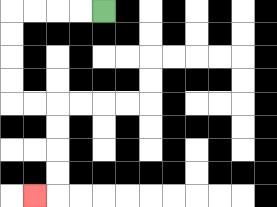{'start': '[4, 0]', 'end': '[1, 8]', 'path_directions': 'L,L,L,L,D,D,D,D,R,R,D,D,D,D,L', 'path_coordinates': '[[4, 0], [3, 0], [2, 0], [1, 0], [0, 0], [0, 1], [0, 2], [0, 3], [0, 4], [1, 4], [2, 4], [2, 5], [2, 6], [2, 7], [2, 8], [1, 8]]'}